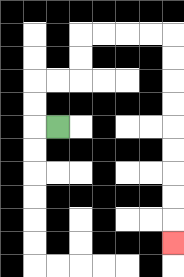{'start': '[2, 5]', 'end': '[7, 10]', 'path_directions': 'L,U,U,R,R,U,U,R,R,R,R,D,D,D,D,D,D,D,D,D', 'path_coordinates': '[[2, 5], [1, 5], [1, 4], [1, 3], [2, 3], [3, 3], [3, 2], [3, 1], [4, 1], [5, 1], [6, 1], [7, 1], [7, 2], [7, 3], [7, 4], [7, 5], [7, 6], [7, 7], [7, 8], [7, 9], [7, 10]]'}